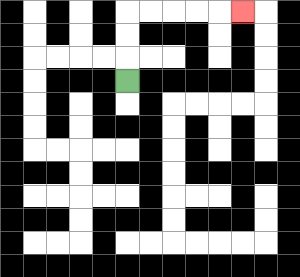{'start': '[5, 3]', 'end': '[10, 0]', 'path_directions': 'U,U,U,R,R,R,R,R', 'path_coordinates': '[[5, 3], [5, 2], [5, 1], [5, 0], [6, 0], [7, 0], [8, 0], [9, 0], [10, 0]]'}